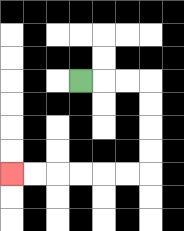{'start': '[3, 3]', 'end': '[0, 7]', 'path_directions': 'R,R,R,D,D,D,D,L,L,L,L,L,L', 'path_coordinates': '[[3, 3], [4, 3], [5, 3], [6, 3], [6, 4], [6, 5], [6, 6], [6, 7], [5, 7], [4, 7], [3, 7], [2, 7], [1, 7], [0, 7]]'}